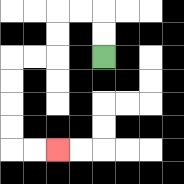{'start': '[4, 2]', 'end': '[2, 6]', 'path_directions': 'U,U,L,L,D,D,L,L,D,D,D,D,R,R', 'path_coordinates': '[[4, 2], [4, 1], [4, 0], [3, 0], [2, 0], [2, 1], [2, 2], [1, 2], [0, 2], [0, 3], [0, 4], [0, 5], [0, 6], [1, 6], [2, 6]]'}